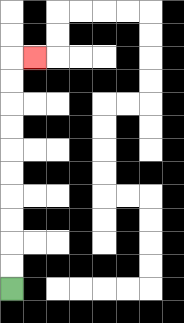{'start': '[0, 12]', 'end': '[1, 2]', 'path_directions': 'U,U,U,U,U,U,U,U,U,U,R', 'path_coordinates': '[[0, 12], [0, 11], [0, 10], [0, 9], [0, 8], [0, 7], [0, 6], [0, 5], [0, 4], [0, 3], [0, 2], [1, 2]]'}